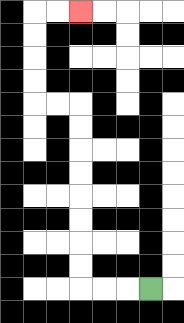{'start': '[6, 12]', 'end': '[3, 0]', 'path_directions': 'L,L,L,U,U,U,U,U,U,U,U,L,L,U,U,U,U,R,R', 'path_coordinates': '[[6, 12], [5, 12], [4, 12], [3, 12], [3, 11], [3, 10], [3, 9], [3, 8], [3, 7], [3, 6], [3, 5], [3, 4], [2, 4], [1, 4], [1, 3], [1, 2], [1, 1], [1, 0], [2, 0], [3, 0]]'}